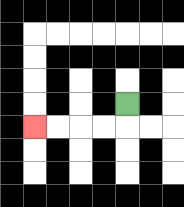{'start': '[5, 4]', 'end': '[1, 5]', 'path_directions': 'D,L,L,L,L', 'path_coordinates': '[[5, 4], [5, 5], [4, 5], [3, 5], [2, 5], [1, 5]]'}